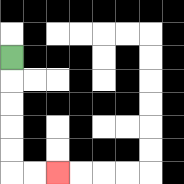{'start': '[0, 2]', 'end': '[2, 7]', 'path_directions': 'D,D,D,D,D,R,R', 'path_coordinates': '[[0, 2], [0, 3], [0, 4], [0, 5], [0, 6], [0, 7], [1, 7], [2, 7]]'}